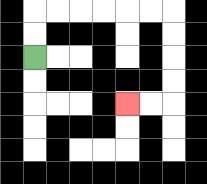{'start': '[1, 2]', 'end': '[5, 4]', 'path_directions': 'U,U,R,R,R,R,R,R,D,D,D,D,L,L', 'path_coordinates': '[[1, 2], [1, 1], [1, 0], [2, 0], [3, 0], [4, 0], [5, 0], [6, 0], [7, 0], [7, 1], [7, 2], [7, 3], [7, 4], [6, 4], [5, 4]]'}